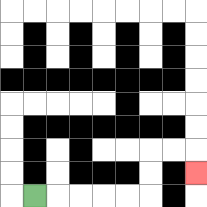{'start': '[1, 8]', 'end': '[8, 7]', 'path_directions': 'R,R,R,R,R,U,U,R,R,D', 'path_coordinates': '[[1, 8], [2, 8], [3, 8], [4, 8], [5, 8], [6, 8], [6, 7], [6, 6], [7, 6], [8, 6], [8, 7]]'}